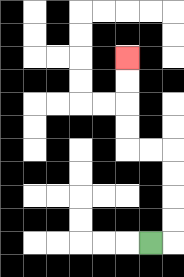{'start': '[6, 10]', 'end': '[5, 2]', 'path_directions': 'R,U,U,U,U,L,L,U,U,U,U', 'path_coordinates': '[[6, 10], [7, 10], [7, 9], [7, 8], [7, 7], [7, 6], [6, 6], [5, 6], [5, 5], [5, 4], [5, 3], [5, 2]]'}